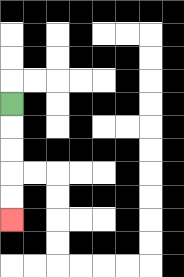{'start': '[0, 4]', 'end': '[0, 9]', 'path_directions': 'D,D,D,D,D', 'path_coordinates': '[[0, 4], [0, 5], [0, 6], [0, 7], [0, 8], [0, 9]]'}